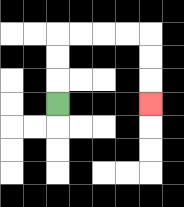{'start': '[2, 4]', 'end': '[6, 4]', 'path_directions': 'U,U,U,R,R,R,R,D,D,D', 'path_coordinates': '[[2, 4], [2, 3], [2, 2], [2, 1], [3, 1], [4, 1], [5, 1], [6, 1], [6, 2], [6, 3], [6, 4]]'}